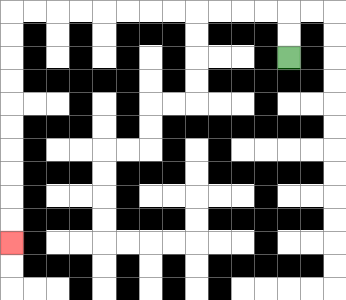{'start': '[12, 2]', 'end': '[0, 10]', 'path_directions': 'U,U,L,L,L,L,L,L,L,L,L,L,L,L,D,D,D,D,D,D,D,D,D,D', 'path_coordinates': '[[12, 2], [12, 1], [12, 0], [11, 0], [10, 0], [9, 0], [8, 0], [7, 0], [6, 0], [5, 0], [4, 0], [3, 0], [2, 0], [1, 0], [0, 0], [0, 1], [0, 2], [0, 3], [0, 4], [0, 5], [0, 6], [0, 7], [0, 8], [0, 9], [0, 10]]'}